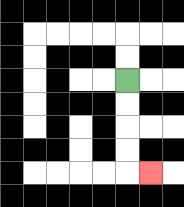{'start': '[5, 3]', 'end': '[6, 7]', 'path_directions': 'D,D,D,D,R', 'path_coordinates': '[[5, 3], [5, 4], [5, 5], [5, 6], [5, 7], [6, 7]]'}